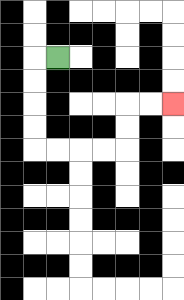{'start': '[2, 2]', 'end': '[7, 4]', 'path_directions': 'L,D,D,D,D,R,R,R,R,U,U,R,R', 'path_coordinates': '[[2, 2], [1, 2], [1, 3], [1, 4], [1, 5], [1, 6], [2, 6], [3, 6], [4, 6], [5, 6], [5, 5], [5, 4], [6, 4], [7, 4]]'}